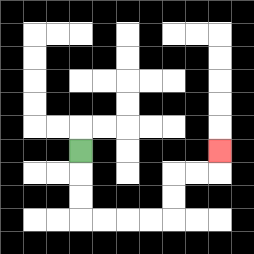{'start': '[3, 6]', 'end': '[9, 6]', 'path_directions': 'D,D,D,R,R,R,R,U,U,R,R,U', 'path_coordinates': '[[3, 6], [3, 7], [3, 8], [3, 9], [4, 9], [5, 9], [6, 9], [7, 9], [7, 8], [7, 7], [8, 7], [9, 7], [9, 6]]'}